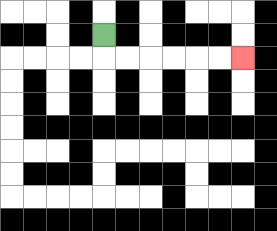{'start': '[4, 1]', 'end': '[10, 2]', 'path_directions': 'D,R,R,R,R,R,R', 'path_coordinates': '[[4, 1], [4, 2], [5, 2], [6, 2], [7, 2], [8, 2], [9, 2], [10, 2]]'}